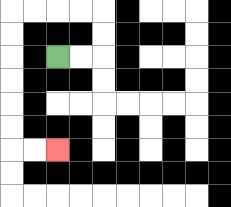{'start': '[2, 2]', 'end': '[2, 6]', 'path_directions': 'R,R,U,U,L,L,L,L,D,D,D,D,D,D,R,R', 'path_coordinates': '[[2, 2], [3, 2], [4, 2], [4, 1], [4, 0], [3, 0], [2, 0], [1, 0], [0, 0], [0, 1], [0, 2], [0, 3], [0, 4], [0, 5], [0, 6], [1, 6], [2, 6]]'}